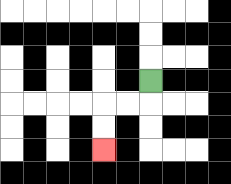{'start': '[6, 3]', 'end': '[4, 6]', 'path_directions': 'D,L,L,D,D', 'path_coordinates': '[[6, 3], [6, 4], [5, 4], [4, 4], [4, 5], [4, 6]]'}